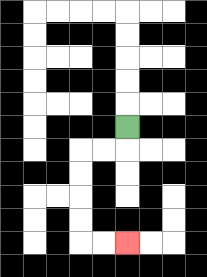{'start': '[5, 5]', 'end': '[5, 10]', 'path_directions': 'D,L,L,D,D,D,D,R,R', 'path_coordinates': '[[5, 5], [5, 6], [4, 6], [3, 6], [3, 7], [3, 8], [3, 9], [3, 10], [4, 10], [5, 10]]'}